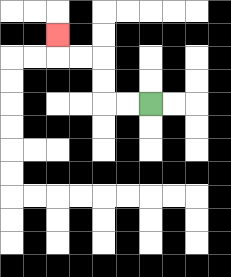{'start': '[6, 4]', 'end': '[2, 1]', 'path_directions': 'L,L,U,U,L,L,U', 'path_coordinates': '[[6, 4], [5, 4], [4, 4], [4, 3], [4, 2], [3, 2], [2, 2], [2, 1]]'}